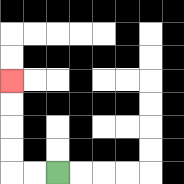{'start': '[2, 7]', 'end': '[0, 3]', 'path_directions': 'L,L,U,U,U,U', 'path_coordinates': '[[2, 7], [1, 7], [0, 7], [0, 6], [0, 5], [0, 4], [0, 3]]'}